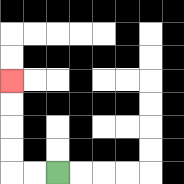{'start': '[2, 7]', 'end': '[0, 3]', 'path_directions': 'L,L,U,U,U,U', 'path_coordinates': '[[2, 7], [1, 7], [0, 7], [0, 6], [0, 5], [0, 4], [0, 3]]'}